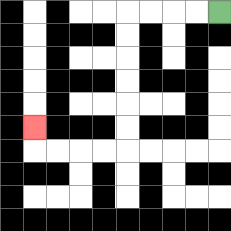{'start': '[9, 0]', 'end': '[1, 5]', 'path_directions': 'L,L,L,L,D,D,D,D,D,D,L,L,L,L,U', 'path_coordinates': '[[9, 0], [8, 0], [7, 0], [6, 0], [5, 0], [5, 1], [5, 2], [5, 3], [5, 4], [5, 5], [5, 6], [4, 6], [3, 6], [2, 6], [1, 6], [1, 5]]'}